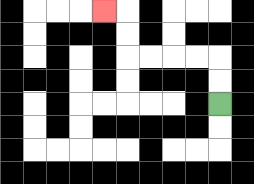{'start': '[9, 4]', 'end': '[4, 0]', 'path_directions': 'U,U,L,L,L,L,U,U,L', 'path_coordinates': '[[9, 4], [9, 3], [9, 2], [8, 2], [7, 2], [6, 2], [5, 2], [5, 1], [5, 0], [4, 0]]'}